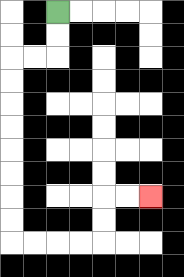{'start': '[2, 0]', 'end': '[6, 8]', 'path_directions': 'D,D,L,L,D,D,D,D,D,D,D,D,R,R,R,R,U,U,R,R', 'path_coordinates': '[[2, 0], [2, 1], [2, 2], [1, 2], [0, 2], [0, 3], [0, 4], [0, 5], [0, 6], [0, 7], [0, 8], [0, 9], [0, 10], [1, 10], [2, 10], [3, 10], [4, 10], [4, 9], [4, 8], [5, 8], [6, 8]]'}